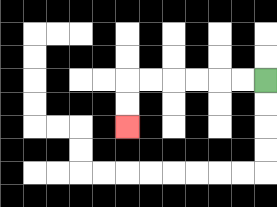{'start': '[11, 3]', 'end': '[5, 5]', 'path_directions': 'L,L,L,L,L,L,D,D', 'path_coordinates': '[[11, 3], [10, 3], [9, 3], [8, 3], [7, 3], [6, 3], [5, 3], [5, 4], [5, 5]]'}